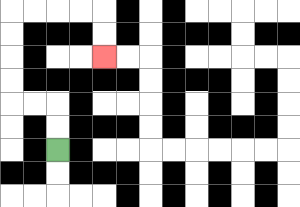{'start': '[2, 6]', 'end': '[4, 2]', 'path_directions': 'U,U,L,L,U,U,U,U,R,R,R,R,D,D', 'path_coordinates': '[[2, 6], [2, 5], [2, 4], [1, 4], [0, 4], [0, 3], [0, 2], [0, 1], [0, 0], [1, 0], [2, 0], [3, 0], [4, 0], [4, 1], [4, 2]]'}